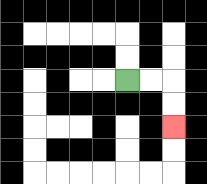{'start': '[5, 3]', 'end': '[7, 5]', 'path_directions': 'R,R,D,D', 'path_coordinates': '[[5, 3], [6, 3], [7, 3], [7, 4], [7, 5]]'}